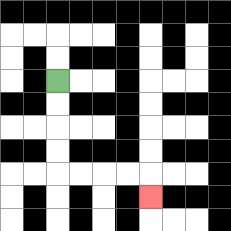{'start': '[2, 3]', 'end': '[6, 8]', 'path_directions': 'D,D,D,D,R,R,R,R,D', 'path_coordinates': '[[2, 3], [2, 4], [2, 5], [2, 6], [2, 7], [3, 7], [4, 7], [5, 7], [6, 7], [6, 8]]'}